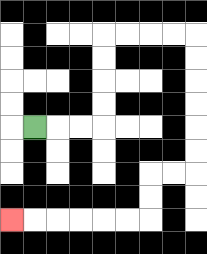{'start': '[1, 5]', 'end': '[0, 9]', 'path_directions': 'R,R,R,U,U,U,U,R,R,R,R,D,D,D,D,D,D,L,L,D,D,L,L,L,L,L,L', 'path_coordinates': '[[1, 5], [2, 5], [3, 5], [4, 5], [4, 4], [4, 3], [4, 2], [4, 1], [5, 1], [6, 1], [7, 1], [8, 1], [8, 2], [8, 3], [8, 4], [8, 5], [8, 6], [8, 7], [7, 7], [6, 7], [6, 8], [6, 9], [5, 9], [4, 9], [3, 9], [2, 9], [1, 9], [0, 9]]'}